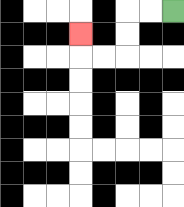{'start': '[7, 0]', 'end': '[3, 1]', 'path_directions': 'L,L,D,D,L,L,U', 'path_coordinates': '[[7, 0], [6, 0], [5, 0], [5, 1], [5, 2], [4, 2], [3, 2], [3, 1]]'}